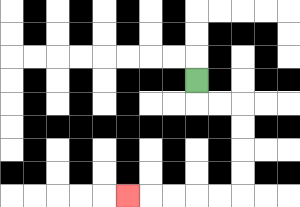{'start': '[8, 3]', 'end': '[5, 8]', 'path_directions': 'D,R,R,D,D,D,D,L,L,L,L,L', 'path_coordinates': '[[8, 3], [8, 4], [9, 4], [10, 4], [10, 5], [10, 6], [10, 7], [10, 8], [9, 8], [8, 8], [7, 8], [6, 8], [5, 8]]'}